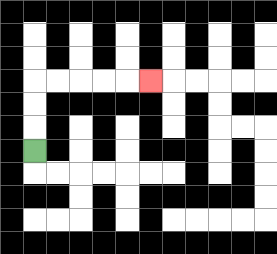{'start': '[1, 6]', 'end': '[6, 3]', 'path_directions': 'U,U,U,R,R,R,R,R', 'path_coordinates': '[[1, 6], [1, 5], [1, 4], [1, 3], [2, 3], [3, 3], [4, 3], [5, 3], [6, 3]]'}